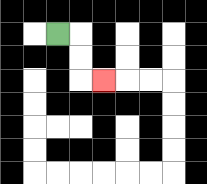{'start': '[2, 1]', 'end': '[4, 3]', 'path_directions': 'R,D,D,R', 'path_coordinates': '[[2, 1], [3, 1], [3, 2], [3, 3], [4, 3]]'}